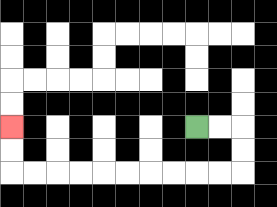{'start': '[8, 5]', 'end': '[0, 5]', 'path_directions': 'R,R,D,D,L,L,L,L,L,L,L,L,L,L,U,U', 'path_coordinates': '[[8, 5], [9, 5], [10, 5], [10, 6], [10, 7], [9, 7], [8, 7], [7, 7], [6, 7], [5, 7], [4, 7], [3, 7], [2, 7], [1, 7], [0, 7], [0, 6], [0, 5]]'}